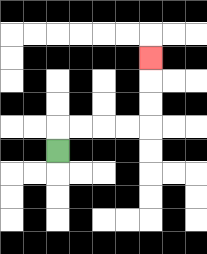{'start': '[2, 6]', 'end': '[6, 2]', 'path_directions': 'U,R,R,R,R,U,U,U', 'path_coordinates': '[[2, 6], [2, 5], [3, 5], [4, 5], [5, 5], [6, 5], [6, 4], [6, 3], [6, 2]]'}